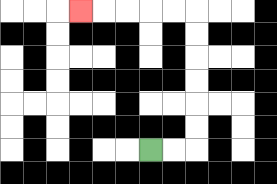{'start': '[6, 6]', 'end': '[3, 0]', 'path_directions': 'R,R,U,U,U,U,U,U,L,L,L,L,L', 'path_coordinates': '[[6, 6], [7, 6], [8, 6], [8, 5], [8, 4], [8, 3], [8, 2], [8, 1], [8, 0], [7, 0], [6, 0], [5, 0], [4, 0], [3, 0]]'}